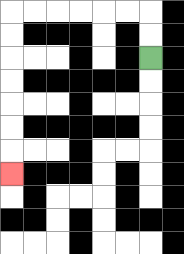{'start': '[6, 2]', 'end': '[0, 7]', 'path_directions': 'U,U,L,L,L,L,L,L,D,D,D,D,D,D,D', 'path_coordinates': '[[6, 2], [6, 1], [6, 0], [5, 0], [4, 0], [3, 0], [2, 0], [1, 0], [0, 0], [0, 1], [0, 2], [0, 3], [0, 4], [0, 5], [0, 6], [0, 7]]'}